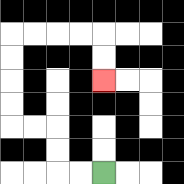{'start': '[4, 7]', 'end': '[4, 3]', 'path_directions': 'L,L,U,U,L,L,U,U,U,U,R,R,R,R,D,D', 'path_coordinates': '[[4, 7], [3, 7], [2, 7], [2, 6], [2, 5], [1, 5], [0, 5], [0, 4], [0, 3], [0, 2], [0, 1], [1, 1], [2, 1], [3, 1], [4, 1], [4, 2], [4, 3]]'}